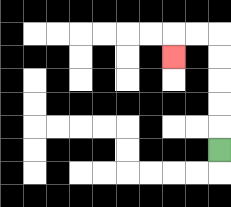{'start': '[9, 6]', 'end': '[7, 2]', 'path_directions': 'U,U,U,U,U,L,L,D', 'path_coordinates': '[[9, 6], [9, 5], [9, 4], [9, 3], [9, 2], [9, 1], [8, 1], [7, 1], [7, 2]]'}